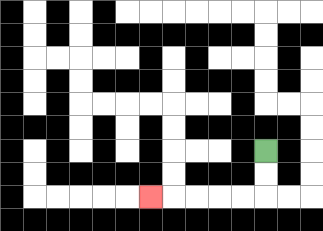{'start': '[11, 6]', 'end': '[6, 8]', 'path_directions': 'D,D,L,L,L,L,L', 'path_coordinates': '[[11, 6], [11, 7], [11, 8], [10, 8], [9, 8], [8, 8], [7, 8], [6, 8]]'}